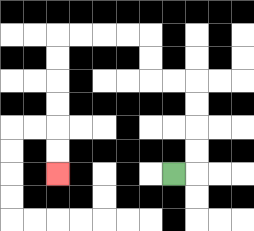{'start': '[7, 7]', 'end': '[2, 7]', 'path_directions': 'R,U,U,U,U,L,L,U,U,L,L,L,L,D,D,D,D,D,D', 'path_coordinates': '[[7, 7], [8, 7], [8, 6], [8, 5], [8, 4], [8, 3], [7, 3], [6, 3], [6, 2], [6, 1], [5, 1], [4, 1], [3, 1], [2, 1], [2, 2], [2, 3], [2, 4], [2, 5], [2, 6], [2, 7]]'}